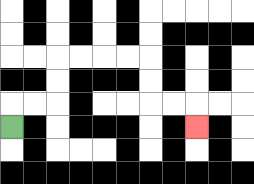{'start': '[0, 5]', 'end': '[8, 5]', 'path_directions': 'U,R,R,U,U,R,R,R,R,D,D,R,R,D', 'path_coordinates': '[[0, 5], [0, 4], [1, 4], [2, 4], [2, 3], [2, 2], [3, 2], [4, 2], [5, 2], [6, 2], [6, 3], [6, 4], [7, 4], [8, 4], [8, 5]]'}